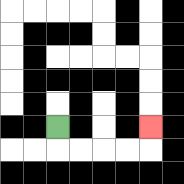{'start': '[2, 5]', 'end': '[6, 5]', 'path_directions': 'D,R,R,R,R,U', 'path_coordinates': '[[2, 5], [2, 6], [3, 6], [4, 6], [5, 6], [6, 6], [6, 5]]'}